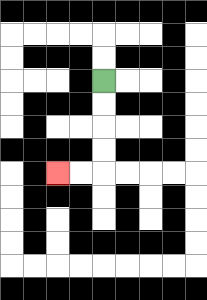{'start': '[4, 3]', 'end': '[2, 7]', 'path_directions': 'D,D,D,D,L,L', 'path_coordinates': '[[4, 3], [4, 4], [4, 5], [4, 6], [4, 7], [3, 7], [2, 7]]'}